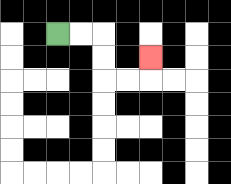{'start': '[2, 1]', 'end': '[6, 2]', 'path_directions': 'R,R,D,D,R,R,U', 'path_coordinates': '[[2, 1], [3, 1], [4, 1], [4, 2], [4, 3], [5, 3], [6, 3], [6, 2]]'}